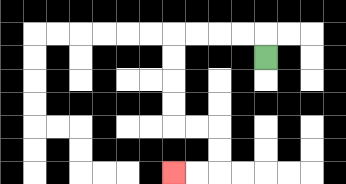{'start': '[11, 2]', 'end': '[7, 7]', 'path_directions': 'U,L,L,L,L,D,D,D,D,R,R,D,D,L,L', 'path_coordinates': '[[11, 2], [11, 1], [10, 1], [9, 1], [8, 1], [7, 1], [7, 2], [7, 3], [7, 4], [7, 5], [8, 5], [9, 5], [9, 6], [9, 7], [8, 7], [7, 7]]'}